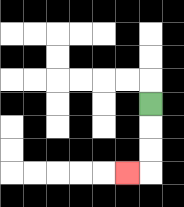{'start': '[6, 4]', 'end': '[5, 7]', 'path_directions': 'D,D,D,L', 'path_coordinates': '[[6, 4], [6, 5], [6, 6], [6, 7], [5, 7]]'}